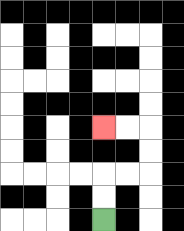{'start': '[4, 9]', 'end': '[4, 5]', 'path_directions': 'U,U,R,R,U,U,L,L', 'path_coordinates': '[[4, 9], [4, 8], [4, 7], [5, 7], [6, 7], [6, 6], [6, 5], [5, 5], [4, 5]]'}